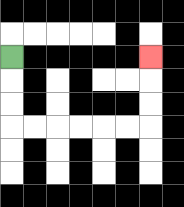{'start': '[0, 2]', 'end': '[6, 2]', 'path_directions': 'D,D,D,R,R,R,R,R,R,U,U,U', 'path_coordinates': '[[0, 2], [0, 3], [0, 4], [0, 5], [1, 5], [2, 5], [3, 5], [4, 5], [5, 5], [6, 5], [6, 4], [6, 3], [6, 2]]'}